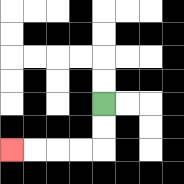{'start': '[4, 4]', 'end': '[0, 6]', 'path_directions': 'D,D,L,L,L,L', 'path_coordinates': '[[4, 4], [4, 5], [4, 6], [3, 6], [2, 6], [1, 6], [0, 6]]'}